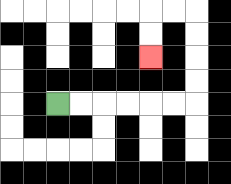{'start': '[2, 4]', 'end': '[6, 2]', 'path_directions': 'R,R,R,R,R,R,U,U,U,U,L,L,D,D', 'path_coordinates': '[[2, 4], [3, 4], [4, 4], [5, 4], [6, 4], [7, 4], [8, 4], [8, 3], [8, 2], [8, 1], [8, 0], [7, 0], [6, 0], [6, 1], [6, 2]]'}